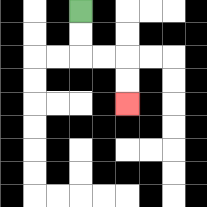{'start': '[3, 0]', 'end': '[5, 4]', 'path_directions': 'D,D,R,R,D,D', 'path_coordinates': '[[3, 0], [3, 1], [3, 2], [4, 2], [5, 2], [5, 3], [5, 4]]'}